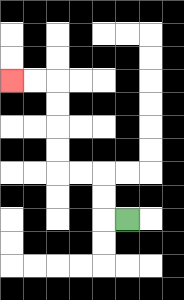{'start': '[5, 9]', 'end': '[0, 3]', 'path_directions': 'L,U,U,L,L,U,U,U,U,L,L', 'path_coordinates': '[[5, 9], [4, 9], [4, 8], [4, 7], [3, 7], [2, 7], [2, 6], [2, 5], [2, 4], [2, 3], [1, 3], [0, 3]]'}